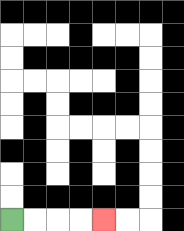{'start': '[0, 9]', 'end': '[4, 9]', 'path_directions': 'R,R,R,R', 'path_coordinates': '[[0, 9], [1, 9], [2, 9], [3, 9], [4, 9]]'}